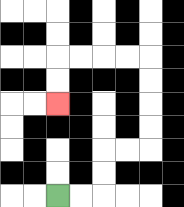{'start': '[2, 8]', 'end': '[2, 4]', 'path_directions': 'R,R,U,U,R,R,U,U,U,U,L,L,L,L,D,D', 'path_coordinates': '[[2, 8], [3, 8], [4, 8], [4, 7], [4, 6], [5, 6], [6, 6], [6, 5], [6, 4], [6, 3], [6, 2], [5, 2], [4, 2], [3, 2], [2, 2], [2, 3], [2, 4]]'}